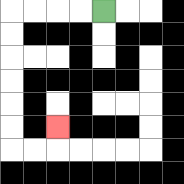{'start': '[4, 0]', 'end': '[2, 5]', 'path_directions': 'L,L,L,L,D,D,D,D,D,D,R,R,U', 'path_coordinates': '[[4, 0], [3, 0], [2, 0], [1, 0], [0, 0], [0, 1], [0, 2], [0, 3], [0, 4], [0, 5], [0, 6], [1, 6], [2, 6], [2, 5]]'}